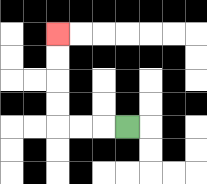{'start': '[5, 5]', 'end': '[2, 1]', 'path_directions': 'L,L,L,U,U,U,U', 'path_coordinates': '[[5, 5], [4, 5], [3, 5], [2, 5], [2, 4], [2, 3], [2, 2], [2, 1]]'}